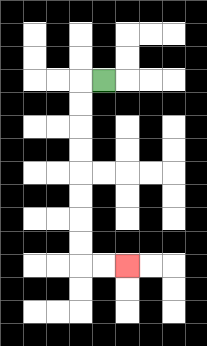{'start': '[4, 3]', 'end': '[5, 11]', 'path_directions': 'L,D,D,D,D,D,D,D,D,R,R', 'path_coordinates': '[[4, 3], [3, 3], [3, 4], [3, 5], [3, 6], [3, 7], [3, 8], [3, 9], [3, 10], [3, 11], [4, 11], [5, 11]]'}